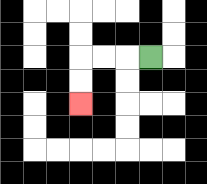{'start': '[6, 2]', 'end': '[3, 4]', 'path_directions': 'L,L,L,D,D', 'path_coordinates': '[[6, 2], [5, 2], [4, 2], [3, 2], [3, 3], [3, 4]]'}